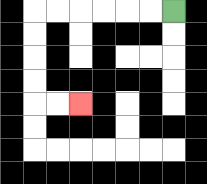{'start': '[7, 0]', 'end': '[3, 4]', 'path_directions': 'L,L,L,L,L,L,D,D,D,D,R,R', 'path_coordinates': '[[7, 0], [6, 0], [5, 0], [4, 0], [3, 0], [2, 0], [1, 0], [1, 1], [1, 2], [1, 3], [1, 4], [2, 4], [3, 4]]'}